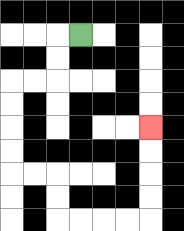{'start': '[3, 1]', 'end': '[6, 5]', 'path_directions': 'L,D,D,L,L,D,D,D,D,R,R,D,D,R,R,R,R,U,U,U,U', 'path_coordinates': '[[3, 1], [2, 1], [2, 2], [2, 3], [1, 3], [0, 3], [0, 4], [0, 5], [0, 6], [0, 7], [1, 7], [2, 7], [2, 8], [2, 9], [3, 9], [4, 9], [5, 9], [6, 9], [6, 8], [6, 7], [6, 6], [6, 5]]'}